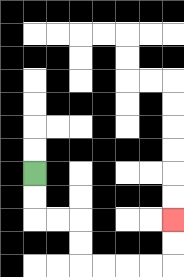{'start': '[1, 7]', 'end': '[7, 9]', 'path_directions': 'D,D,R,R,D,D,R,R,R,R,U,U', 'path_coordinates': '[[1, 7], [1, 8], [1, 9], [2, 9], [3, 9], [3, 10], [3, 11], [4, 11], [5, 11], [6, 11], [7, 11], [7, 10], [7, 9]]'}